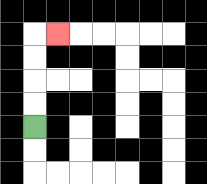{'start': '[1, 5]', 'end': '[2, 1]', 'path_directions': 'U,U,U,U,R', 'path_coordinates': '[[1, 5], [1, 4], [1, 3], [1, 2], [1, 1], [2, 1]]'}